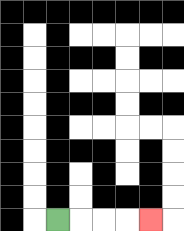{'start': '[2, 9]', 'end': '[6, 9]', 'path_directions': 'R,R,R,R', 'path_coordinates': '[[2, 9], [3, 9], [4, 9], [5, 9], [6, 9]]'}